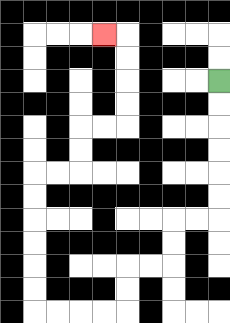{'start': '[9, 3]', 'end': '[4, 1]', 'path_directions': 'D,D,D,D,D,D,L,L,D,D,L,L,D,D,L,L,L,L,U,U,U,U,U,U,R,R,U,U,R,R,U,U,U,U,L', 'path_coordinates': '[[9, 3], [9, 4], [9, 5], [9, 6], [9, 7], [9, 8], [9, 9], [8, 9], [7, 9], [7, 10], [7, 11], [6, 11], [5, 11], [5, 12], [5, 13], [4, 13], [3, 13], [2, 13], [1, 13], [1, 12], [1, 11], [1, 10], [1, 9], [1, 8], [1, 7], [2, 7], [3, 7], [3, 6], [3, 5], [4, 5], [5, 5], [5, 4], [5, 3], [5, 2], [5, 1], [4, 1]]'}